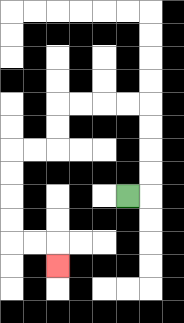{'start': '[5, 8]', 'end': '[2, 11]', 'path_directions': 'R,U,U,U,U,L,L,L,L,D,D,L,L,D,D,D,D,R,R,D', 'path_coordinates': '[[5, 8], [6, 8], [6, 7], [6, 6], [6, 5], [6, 4], [5, 4], [4, 4], [3, 4], [2, 4], [2, 5], [2, 6], [1, 6], [0, 6], [0, 7], [0, 8], [0, 9], [0, 10], [1, 10], [2, 10], [2, 11]]'}